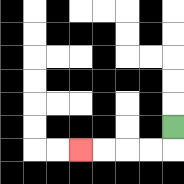{'start': '[7, 5]', 'end': '[3, 6]', 'path_directions': 'D,L,L,L,L', 'path_coordinates': '[[7, 5], [7, 6], [6, 6], [5, 6], [4, 6], [3, 6]]'}